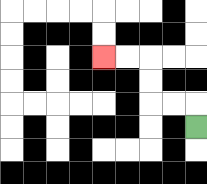{'start': '[8, 5]', 'end': '[4, 2]', 'path_directions': 'U,L,L,U,U,L,L', 'path_coordinates': '[[8, 5], [8, 4], [7, 4], [6, 4], [6, 3], [6, 2], [5, 2], [4, 2]]'}